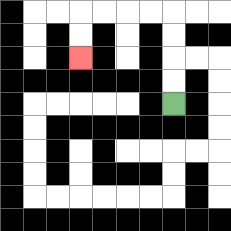{'start': '[7, 4]', 'end': '[3, 2]', 'path_directions': 'U,U,U,U,L,L,L,L,D,D', 'path_coordinates': '[[7, 4], [7, 3], [7, 2], [7, 1], [7, 0], [6, 0], [5, 0], [4, 0], [3, 0], [3, 1], [3, 2]]'}